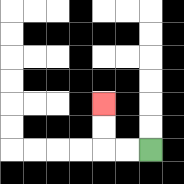{'start': '[6, 6]', 'end': '[4, 4]', 'path_directions': 'L,L,U,U', 'path_coordinates': '[[6, 6], [5, 6], [4, 6], [4, 5], [4, 4]]'}